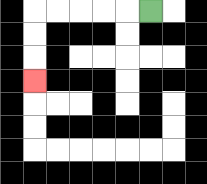{'start': '[6, 0]', 'end': '[1, 3]', 'path_directions': 'L,L,L,L,L,D,D,D', 'path_coordinates': '[[6, 0], [5, 0], [4, 0], [3, 0], [2, 0], [1, 0], [1, 1], [1, 2], [1, 3]]'}